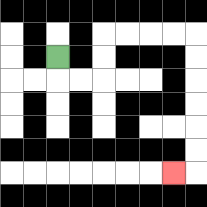{'start': '[2, 2]', 'end': '[7, 7]', 'path_directions': 'D,R,R,U,U,R,R,R,R,D,D,D,D,D,D,L', 'path_coordinates': '[[2, 2], [2, 3], [3, 3], [4, 3], [4, 2], [4, 1], [5, 1], [6, 1], [7, 1], [8, 1], [8, 2], [8, 3], [8, 4], [8, 5], [8, 6], [8, 7], [7, 7]]'}